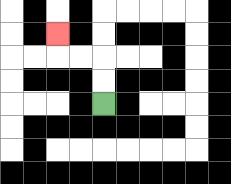{'start': '[4, 4]', 'end': '[2, 1]', 'path_directions': 'U,U,L,L,U', 'path_coordinates': '[[4, 4], [4, 3], [4, 2], [3, 2], [2, 2], [2, 1]]'}